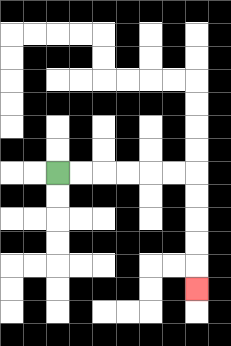{'start': '[2, 7]', 'end': '[8, 12]', 'path_directions': 'R,R,R,R,R,R,D,D,D,D,D', 'path_coordinates': '[[2, 7], [3, 7], [4, 7], [5, 7], [6, 7], [7, 7], [8, 7], [8, 8], [8, 9], [8, 10], [8, 11], [8, 12]]'}